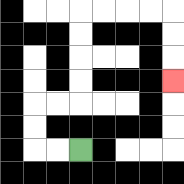{'start': '[3, 6]', 'end': '[7, 3]', 'path_directions': 'L,L,U,U,R,R,U,U,U,U,R,R,R,R,D,D,D', 'path_coordinates': '[[3, 6], [2, 6], [1, 6], [1, 5], [1, 4], [2, 4], [3, 4], [3, 3], [3, 2], [3, 1], [3, 0], [4, 0], [5, 0], [6, 0], [7, 0], [7, 1], [7, 2], [7, 3]]'}